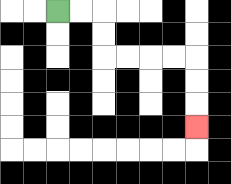{'start': '[2, 0]', 'end': '[8, 5]', 'path_directions': 'R,R,D,D,R,R,R,R,D,D,D', 'path_coordinates': '[[2, 0], [3, 0], [4, 0], [4, 1], [4, 2], [5, 2], [6, 2], [7, 2], [8, 2], [8, 3], [8, 4], [8, 5]]'}